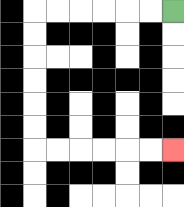{'start': '[7, 0]', 'end': '[7, 6]', 'path_directions': 'L,L,L,L,L,L,D,D,D,D,D,D,R,R,R,R,R,R', 'path_coordinates': '[[7, 0], [6, 0], [5, 0], [4, 0], [3, 0], [2, 0], [1, 0], [1, 1], [1, 2], [1, 3], [1, 4], [1, 5], [1, 6], [2, 6], [3, 6], [4, 6], [5, 6], [6, 6], [7, 6]]'}